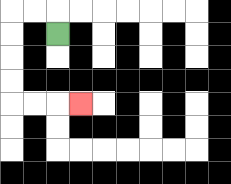{'start': '[2, 1]', 'end': '[3, 4]', 'path_directions': 'U,L,L,D,D,D,D,R,R,R', 'path_coordinates': '[[2, 1], [2, 0], [1, 0], [0, 0], [0, 1], [0, 2], [0, 3], [0, 4], [1, 4], [2, 4], [3, 4]]'}